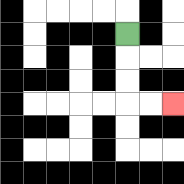{'start': '[5, 1]', 'end': '[7, 4]', 'path_directions': 'D,D,D,R,R', 'path_coordinates': '[[5, 1], [5, 2], [5, 3], [5, 4], [6, 4], [7, 4]]'}